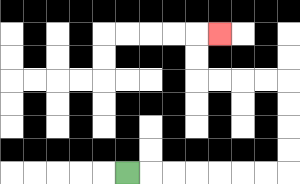{'start': '[5, 7]', 'end': '[9, 1]', 'path_directions': 'R,R,R,R,R,R,R,U,U,U,U,L,L,L,L,U,U,R', 'path_coordinates': '[[5, 7], [6, 7], [7, 7], [8, 7], [9, 7], [10, 7], [11, 7], [12, 7], [12, 6], [12, 5], [12, 4], [12, 3], [11, 3], [10, 3], [9, 3], [8, 3], [8, 2], [8, 1], [9, 1]]'}